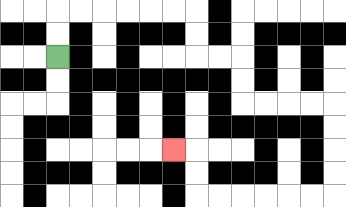{'start': '[2, 2]', 'end': '[7, 6]', 'path_directions': 'U,U,R,R,R,R,R,R,D,D,R,R,D,D,R,R,R,R,D,D,D,D,L,L,L,L,L,L,U,U,L', 'path_coordinates': '[[2, 2], [2, 1], [2, 0], [3, 0], [4, 0], [5, 0], [6, 0], [7, 0], [8, 0], [8, 1], [8, 2], [9, 2], [10, 2], [10, 3], [10, 4], [11, 4], [12, 4], [13, 4], [14, 4], [14, 5], [14, 6], [14, 7], [14, 8], [13, 8], [12, 8], [11, 8], [10, 8], [9, 8], [8, 8], [8, 7], [8, 6], [7, 6]]'}